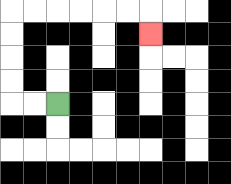{'start': '[2, 4]', 'end': '[6, 1]', 'path_directions': 'L,L,U,U,U,U,R,R,R,R,R,R,D', 'path_coordinates': '[[2, 4], [1, 4], [0, 4], [0, 3], [0, 2], [0, 1], [0, 0], [1, 0], [2, 0], [3, 0], [4, 0], [5, 0], [6, 0], [6, 1]]'}